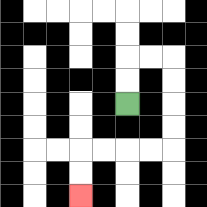{'start': '[5, 4]', 'end': '[3, 8]', 'path_directions': 'U,U,R,R,D,D,D,D,L,L,L,L,D,D', 'path_coordinates': '[[5, 4], [5, 3], [5, 2], [6, 2], [7, 2], [7, 3], [7, 4], [7, 5], [7, 6], [6, 6], [5, 6], [4, 6], [3, 6], [3, 7], [3, 8]]'}